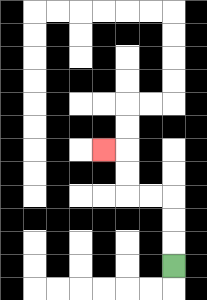{'start': '[7, 11]', 'end': '[4, 6]', 'path_directions': 'U,U,U,L,L,U,U,L', 'path_coordinates': '[[7, 11], [7, 10], [7, 9], [7, 8], [6, 8], [5, 8], [5, 7], [5, 6], [4, 6]]'}